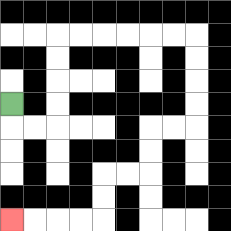{'start': '[0, 4]', 'end': '[0, 9]', 'path_directions': 'D,R,R,U,U,U,U,R,R,R,R,R,R,D,D,D,D,L,L,D,D,L,L,D,D,L,L,L,L', 'path_coordinates': '[[0, 4], [0, 5], [1, 5], [2, 5], [2, 4], [2, 3], [2, 2], [2, 1], [3, 1], [4, 1], [5, 1], [6, 1], [7, 1], [8, 1], [8, 2], [8, 3], [8, 4], [8, 5], [7, 5], [6, 5], [6, 6], [6, 7], [5, 7], [4, 7], [4, 8], [4, 9], [3, 9], [2, 9], [1, 9], [0, 9]]'}